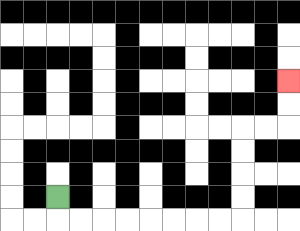{'start': '[2, 8]', 'end': '[12, 3]', 'path_directions': 'D,R,R,R,R,R,R,R,R,U,U,U,U,R,R,U,U', 'path_coordinates': '[[2, 8], [2, 9], [3, 9], [4, 9], [5, 9], [6, 9], [7, 9], [8, 9], [9, 9], [10, 9], [10, 8], [10, 7], [10, 6], [10, 5], [11, 5], [12, 5], [12, 4], [12, 3]]'}